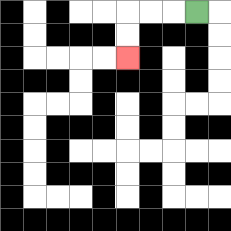{'start': '[8, 0]', 'end': '[5, 2]', 'path_directions': 'L,L,L,D,D', 'path_coordinates': '[[8, 0], [7, 0], [6, 0], [5, 0], [5, 1], [5, 2]]'}